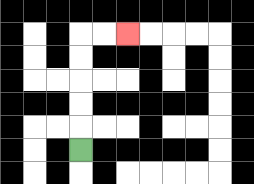{'start': '[3, 6]', 'end': '[5, 1]', 'path_directions': 'U,U,U,U,U,R,R', 'path_coordinates': '[[3, 6], [3, 5], [3, 4], [3, 3], [3, 2], [3, 1], [4, 1], [5, 1]]'}